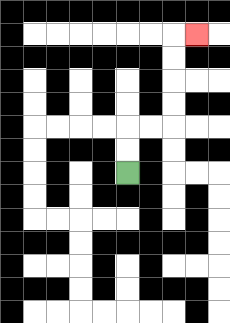{'start': '[5, 7]', 'end': '[8, 1]', 'path_directions': 'U,U,R,R,U,U,U,U,R', 'path_coordinates': '[[5, 7], [5, 6], [5, 5], [6, 5], [7, 5], [7, 4], [7, 3], [7, 2], [7, 1], [8, 1]]'}